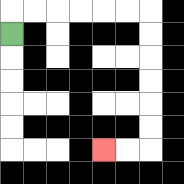{'start': '[0, 1]', 'end': '[4, 6]', 'path_directions': 'U,R,R,R,R,R,R,D,D,D,D,D,D,L,L', 'path_coordinates': '[[0, 1], [0, 0], [1, 0], [2, 0], [3, 0], [4, 0], [5, 0], [6, 0], [6, 1], [6, 2], [6, 3], [6, 4], [6, 5], [6, 6], [5, 6], [4, 6]]'}